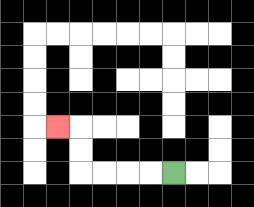{'start': '[7, 7]', 'end': '[2, 5]', 'path_directions': 'L,L,L,L,U,U,L', 'path_coordinates': '[[7, 7], [6, 7], [5, 7], [4, 7], [3, 7], [3, 6], [3, 5], [2, 5]]'}